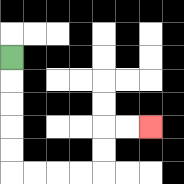{'start': '[0, 2]', 'end': '[6, 5]', 'path_directions': 'D,D,D,D,D,R,R,R,R,U,U,R,R', 'path_coordinates': '[[0, 2], [0, 3], [0, 4], [0, 5], [0, 6], [0, 7], [1, 7], [2, 7], [3, 7], [4, 7], [4, 6], [4, 5], [5, 5], [6, 5]]'}